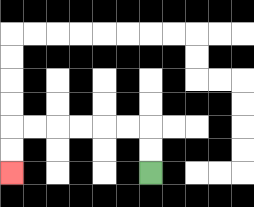{'start': '[6, 7]', 'end': '[0, 7]', 'path_directions': 'U,U,L,L,L,L,L,L,D,D', 'path_coordinates': '[[6, 7], [6, 6], [6, 5], [5, 5], [4, 5], [3, 5], [2, 5], [1, 5], [0, 5], [0, 6], [0, 7]]'}